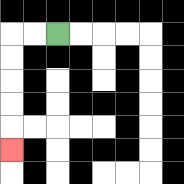{'start': '[2, 1]', 'end': '[0, 6]', 'path_directions': 'L,L,D,D,D,D,D', 'path_coordinates': '[[2, 1], [1, 1], [0, 1], [0, 2], [0, 3], [0, 4], [0, 5], [0, 6]]'}